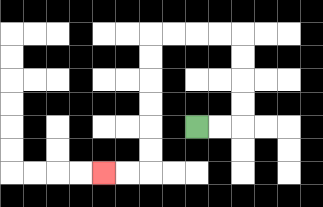{'start': '[8, 5]', 'end': '[4, 7]', 'path_directions': 'R,R,U,U,U,U,L,L,L,L,D,D,D,D,D,D,L,L', 'path_coordinates': '[[8, 5], [9, 5], [10, 5], [10, 4], [10, 3], [10, 2], [10, 1], [9, 1], [8, 1], [7, 1], [6, 1], [6, 2], [6, 3], [6, 4], [6, 5], [6, 6], [6, 7], [5, 7], [4, 7]]'}